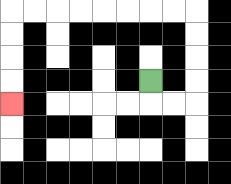{'start': '[6, 3]', 'end': '[0, 4]', 'path_directions': 'D,R,R,U,U,U,U,L,L,L,L,L,L,L,L,D,D,D,D', 'path_coordinates': '[[6, 3], [6, 4], [7, 4], [8, 4], [8, 3], [8, 2], [8, 1], [8, 0], [7, 0], [6, 0], [5, 0], [4, 0], [3, 0], [2, 0], [1, 0], [0, 0], [0, 1], [0, 2], [0, 3], [0, 4]]'}